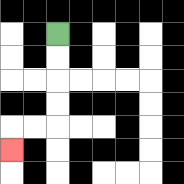{'start': '[2, 1]', 'end': '[0, 6]', 'path_directions': 'D,D,D,D,L,L,D', 'path_coordinates': '[[2, 1], [2, 2], [2, 3], [2, 4], [2, 5], [1, 5], [0, 5], [0, 6]]'}